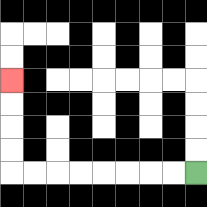{'start': '[8, 7]', 'end': '[0, 3]', 'path_directions': 'L,L,L,L,L,L,L,L,U,U,U,U', 'path_coordinates': '[[8, 7], [7, 7], [6, 7], [5, 7], [4, 7], [3, 7], [2, 7], [1, 7], [0, 7], [0, 6], [0, 5], [0, 4], [0, 3]]'}